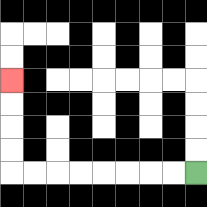{'start': '[8, 7]', 'end': '[0, 3]', 'path_directions': 'L,L,L,L,L,L,L,L,U,U,U,U', 'path_coordinates': '[[8, 7], [7, 7], [6, 7], [5, 7], [4, 7], [3, 7], [2, 7], [1, 7], [0, 7], [0, 6], [0, 5], [0, 4], [0, 3]]'}